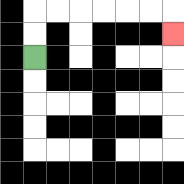{'start': '[1, 2]', 'end': '[7, 1]', 'path_directions': 'U,U,R,R,R,R,R,R,D', 'path_coordinates': '[[1, 2], [1, 1], [1, 0], [2, 0], [3, 0], [4, 0], [5, 0], [6, 0], [7, 0], [7, 1]]'}